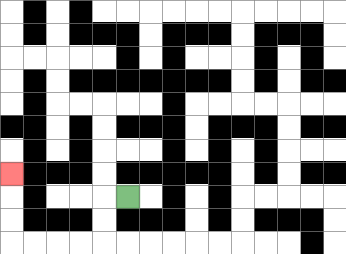{'start': '[5, 8]', 'end': '[0, 7]', 'path_directions': 'L,D,D,L,L,L,L,U,U,U', 'path_coordinates': '[[5, 8], [4, 8], [4, 9], [4, 10], [3, 10], [2, 10], [1, 10], [0, 10], [0, 9], [0, 8], [0, 7]]'}